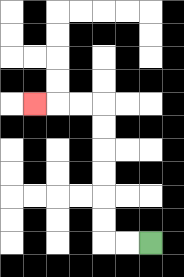{'start': '[6, 10]', 'end': '[1, 4]', 'path_directions': 'L,L,U,U,U,U,U,U,L,L,L', 'path_coordinates': '[[6, 10], [5, 10], [4, 10], [4, 9], [4, 8], [4, 7], [4, 6], [4, 5], [4, 4], [3, 4], [2, 4], [1, 4]]'}